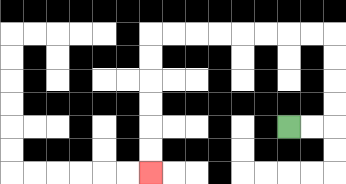{'start': '[12, 5]', 'end': '[6, 7]', 'path_directions': 'R,R,U,U,U,U,L,L,L,L,L,L,L,L,D,D,D,D,D,D', 'path_coordinates': '[[12, 5], [13, 5], [14, 5], [14, 4], [14, 3], [14, 2], [14, 1], [13, 1], [12, 1], [11, 1], [10, 1], [9, 1], [8, 1], [7, 1], [6, 1], [6, 2], [6, 3], [6, 4], [6, 5], [6, 6], [6, 7]]'}